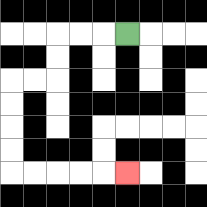{'start': '[5, 1]', 'end': '[5, 7]', 'path_directions': 'L,L,L,D,D,L,L,D,D,D,D,R,R,R,R,R', 'path_coordinates': '[[5, 1], [4, 1], [3, 1], [2, 1], [2, 2], [2, 3], [1, 3], [0, 3], [0, 4], [0, 5], [0, 6], [0, 7], [1, 7], [2, 7], [3, 7], [4, 7], [5, 7]]'}